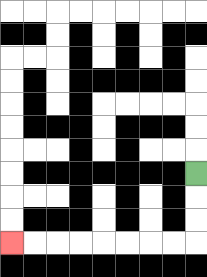{'start': '[8, 7]', 'end': '[0, 10]', 'path_directions': 'D,D,D,L,L,L,L,L,L,L,L', 'path_coordinates': '[[8, 7], [8, 8], [8, 9], [8, 10], [7, 10], [6, 10], [5, 10], [4, 10], [3, 10], [2, 10], [1, 10], [0, 10]]'}